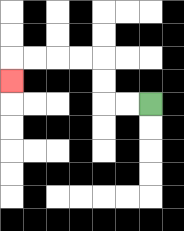{'start': '[6, 4]', 'end': '[0, 3]', 'path_directions': 'L,L,U,U,L,L,L,L,D', 'path_coordinates': '[[6, 4], [5, 4], [4, 4], [4, 3], [4, 2], [3, 2], [2, 2], [1, 2], [0, 2], [0, 3]]'}